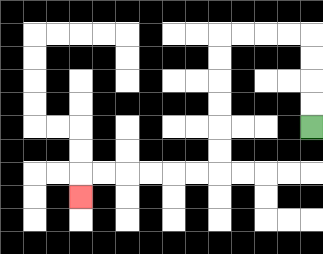{'start': '[13, 5]', 'end': '[3, 8]', 'path_directions': 'U,U,U,U,L,L,L,L,D,D,D,D,D,D,L,L,L,L,L,L,D', 'path_coordinates': '[[13, 5], [13, 4], [13, 3], [13, 2], [13, 1], [12, 1], [11, 1], [10, 1], [9, 1], [9, 2], [9, 3], [9, 4], [9, 5], [9, 6], [9, 7], [8, 7], [7, 7], [6, 7], [5, 7], [4, 7], [3, 7], [3, 8]]'}